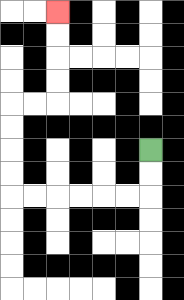{'start': '[6, 6]', 'end': '[2, 0]', 'path_directions': 'D,D,L,L,L,L,L,L,U,U,U,U,R,R,U,U,U,U', 'path_coordinates': '[[6, 6], [6, 7], [6, 8], [5, 8], [4, 8], [3, 8], [2, 8], [1, 8], [0, 8], [0, 7], [0, 6], [0, 5], [0, 4], [1, 4], [2, 4], [2, 3], [2, 2], [2, 1], [2, 0]]'}